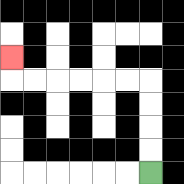{'start': '[6, 7]', 'end': '[0, 2]', 'path_directions': 'U,U,U,U,L,L,L,L,L,L,U', 'path_coordinates': '[[6, 7], [6, 6], [6, 5], [6, 4], [6, 3], [5, 3], [4, 3], [3, 3], [2, 3], [1, 3], [0, 3], [0, 2]]'}